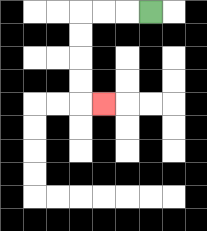{'start': '[6, 0]', 'end': '[4, 4]', 'path_directions': 'L,L,L,D,D,D,D,R', 'path_coordinates': '[[6, 0], [5, 0], [4, 0], [3, 0], [3, 1], [3, 2], [3, 3], [3, 4], [4, 4]]'}